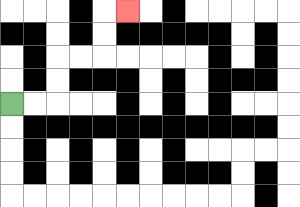{'start': '[0, 4]', 'end': '[5, 0]', 'path_directions': 'R,R,U,U,R,R,U,U,R', 'path_coordinates': '[[0, 4], [1, 4], [2, 4], [2, 3], [2, 2], [3, 2], [4, 2], [4, 1], [4, 0], [5, 0]]'}